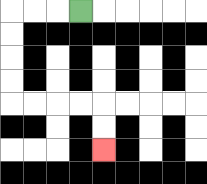{'start': '[3, 0]', 'end': '[4, 6]', 'path_directions': 'L,L,L,D,D,D,D,R,R,R,R,D,D', 'path_coordinates': '[[3, 0], [2, 0], [1, 0], [0, 0], [0, 1], [0, 2], [0, 3], [0, 4], [1, 4], [2, 4], [3, 4], [4, 4], [4, 5], [4, 6]]'}